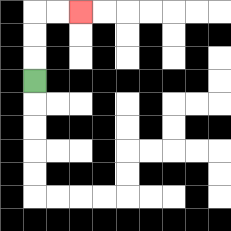{'start': '[1, 3]', 'end': '[3, 0]', 'path_directions': 'U,U,U,R,R', 'path_coordinates': '[[1, 3], [1, 2], [1, 1], [1, 0], [2, 0], [3, 0]]'}